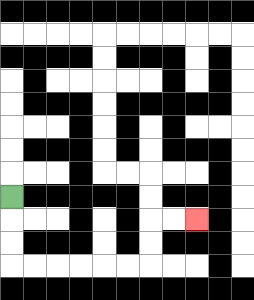{'start': '[0, 8]', 'end': '[8, 9]', 'path_directions': 'D,D,D,R,R,R,R,R,R,U,U,R,R', 'path_coordinates': '[[0, 8], [0, 9], [0, 10], [0, 11], [1, 11], [2, 11], [3, 11], [4, 11], [5, 11], [6, 11], [6, 10], [6, 9], [7, 9], [8, 9]]'}